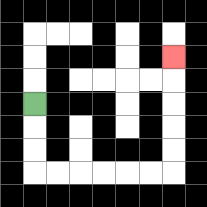{'start': '[1, 4]', 'end': '[7, 2]', 'path_directions': 'D,D,D,R,R,R,R,R,R,U,U,U,U,U', 'path_coordinates': '[[1, 4], [1, 5], [1, 6], [1, 7], [2, 7], [3, 7], [4, 7], [5, 7], [6, 7], [7, 7], [7, 6], [7, 5], [7, 4], [7, 3], [7, 2]]'}